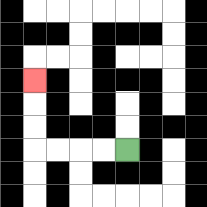{'start': '[5, 6]', 'end': '[1, 3]', 'path_directions': 'L,L,L,L,U,U,U', 'path_coordinates': '[[5, 6], [4, 6], [3, 6], [2, 6], [1, 6], [1, 5], [1, 4], [1, 3]]'}